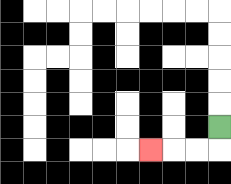{'start': '[9, 5]', 'end': '[6, 6]', 'path_directions': 'D,L,L,L', 'path_coordinates': '[[9, 5], [9, 6], [8, 6], [7, 6], [6, 6]]'}